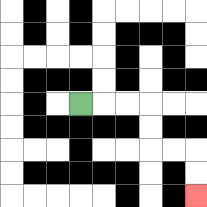{'start': '[3, 4]', 'end': '[8, 8]', 'path_directions': 'R,R,R,D,D,R,R,D,D', 'path_coordinates': '[[3, 4], [4, 4], [5, 4], [6, 4], [6, 5], [6, 6], [7, 6], [8, 6], [8, 7], [8, 8]]'}